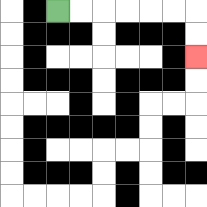{'start': '[2, 0]', 'end': '[8, 2]', 'path_directions': 'R,R,R,R,R,R,D,D', 'path_coordinates': '[[2, 0], [3, 0], [4, 0], [5, 0], [6, 0], [7, 0], [8, 0], [8, 1], [8, 2]]'}